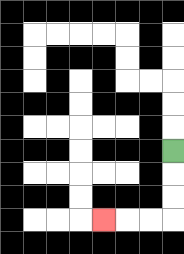{'start': '[7, 6]', 'end': '[4, 9]', 'path_directions': 'D,D,D,L,L,L', 'path_coordinates': '[[7, 6], [7, 7], [7, 8], [7, 9], [6, 9], [5, 9], [4, 9]]'}